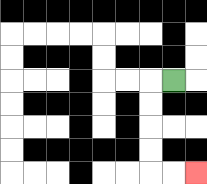{'start': '[7, 3]', 'end': '[8, 7]', 'path_directions': 'L,D,D,D,D,R,R', 'path_coordinates': '[[7, 3], [6, 3], [6, 4], [6, 5], [6, 6], [6, 7], [7, 7], [8, 7]]'}